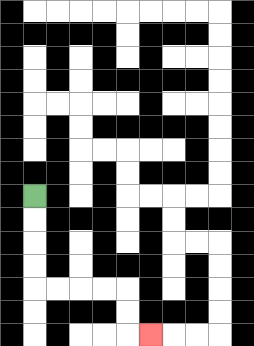{'start': '[1, 8]', 'end': '[6, 14]', 'path_directions': 'D,D,D,D,R,R,R,R,D,D,R', 'path_coordinates': '[[1, 8], [1, 9], [1, 10], [1, 11], [1, 12], [2, 12], [3, 12], [4, 12], [5, 12], [5, 13], [5, 14], [6, 14]]'}